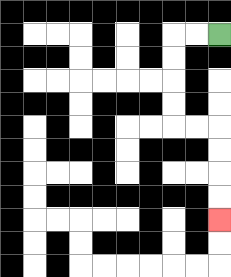{'start': '[9, 1]', 'end': '[9, 9]', 'path_directions': 'L,L,D,D,D,D,R,R,D,D,D,D', 'path_coordinates': '[[9, 1], [8, 1], [7, 1], [7, 2], [7, 3], [7, 4], [7, 5], [8, 5], [9, 5], [9, 6], [9, 7], [9, 8], [9, 9]]'}